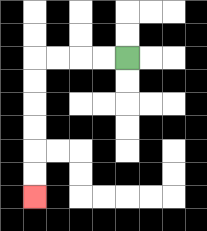{'start': '[5, 2]', 'end': '[1, 8]', 'path_directions': 'L,L,L,L,D,D,D,D,D,D', 'path_coordinates': '[[5, 2], [4, 2], [3, 2], [2, 2], [1, 2], [1, 3], [1, 4], [1, 5], [1, 6], [1, 7], [1, 8]]'}